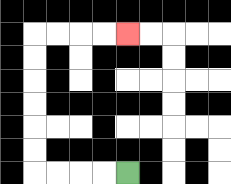{'start': '[5, 7]', 'end': '[5, 1]', 'path_directions': 'L,L,L,L,U,U,U,U,U,U,R,R,R,R', 'path_coordinates': '[[5, 7], [4, 7], [3, 7], [2, 7], [1, 7], [1, 6], [1, 5], [1, 4], [1, 3], [1, 2], [1, 1], [2, 1], [3, 1], [4, 1], [5, 1]]'}